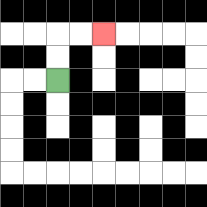{'start': '[2, 3]', 'end': '[4, 1]', 'path_directions': 'U,U,R,R', 'path_coordinates': '[[2, 3], [2, 2], [2, 1], [3, 1], [4, 1]]'}